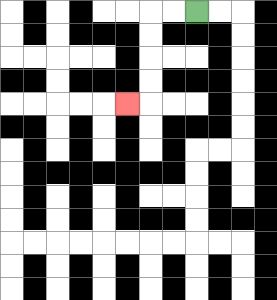{'start': '[8, 0]', 'end': '[5, 4]', 'path_directions': 'L,L,D,D,D,D,L', 'path_coordinates': '[[8, 0], [7, 0], [6, 0], [6, 1], [6, 2], [6, 3], [6, 4], [5, 4]]'}